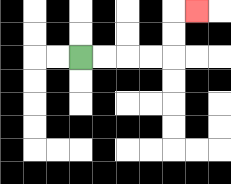{'start': '[3, 2]', 'end': '[8, 0]', 'path_directions': 'R,R,R,R,U,U,R', 'path_coordinates': '[[3, 2], [4, 2], [5, 2], [6, 2], [7, 2], [7, 1], [7, 0], [8, 0]]'}